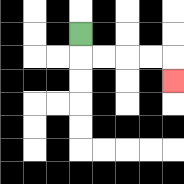{'start': '[3, 1]', 'end': '[7, 3]', 'path_directions': 'D,R,R,R,R,D', 'path_coordinates': '[[3, 1], [3, 2], [4, 2], [5, 2], [6, 2], [7, 2], [7, 3]]'}